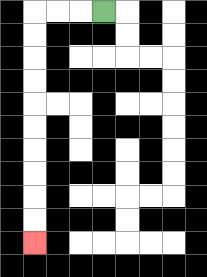{'start': '[4, 0]', 'end': '[1, 10]', 'path_directions': 'L,L,L,D,D,D,D,D,D,D,D,D,D', 'path_coordinates': '[[4, 0], [3, 0], [2, 0], [1, 0], [1, 1], [1, 2], [1, 3], [1, 4], [1, 5], [1, 6], [1, 7], [1, 8], [1, 9], [1, 10]]'}